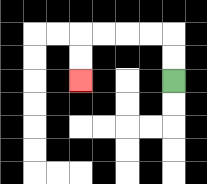{'start': '[7, 3]', 'end': '[3, 3]', 'path_directions': 'U,U,L,L,L,L,D,D', 'path_coordinates': '[[7, 3], [7, 2], [7, 1], [6, 1], [5, 1], [4, 1], [3, 1], [3, 2], [3, 3]]'}